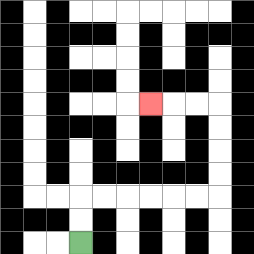{'start': '[3, 10]', 'end': '[6, 4]', 'path_directions': 'U,U,R,R,R,R,R,R,U,U,U,U,L,L,L', 'path_coordinates': '[[3, 10], [3, 9], [3, 8], [4, 8], [5, 8], [6, 8], [7, 8], [8, 8], [9, 8], [9, 7], [9, 6], [9, 5], [9, 4], [8, 4], [7, 4], [6, 4]]'}